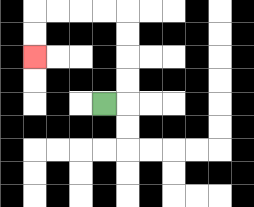{'start': '[4, 4]', 'end': '[1, 2]', 'path_directions': 'R,U,U,U,U,L,L,L,L,D,D', 'path_coordinates': '[[4, 4], [5, 4], [5, 3], [5, 2], [5, 1], [5, 0], [4, 0], [3, 0], [2, 0], [1, 0], [1, 1], [1, 2]]'}